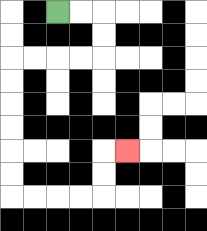{'start': '[2, 0]', 'end': '[5, 6]', 'path_directions': 'R,R,D,D,L,L,L,L,D,D,D,D,D,D,R,R,R,R,U,U,R', 'path_coordinates': '[[2, 0], [3, 0], [4, 0], [4, 1], [4, 2], [3, 2], [2, 2], [1, 2], [0, 2], [0, 3], [0, 4], [0, 5], [0, 6], [0, 7], [0, 8], [1, 8], [2, 8], [3, 8], [4, 8], [4, 7], [4, 6], [5, 6]]'}